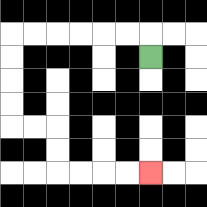{'start': '[6, 2]', 'end': '[6, 7]', 'path_directions': 'U,L,L,L,L,L,L,D,D,D,D,R,R,D,D,R,R,R,R', 'path_coordinates': '[[6, 2], [6, 1], [5, 1], [4, 1], [3, 1], [2, 1], [1, 1], [0, 1], [0, 2], [0, 3], [0, 4], [0, 5], [1, 5], [2, 5], [2, 6], [2, 7], [3, 7], [4, 7], [5, 7], [6, 7]]'}